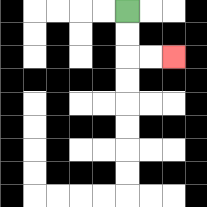{'start': '[5, 0]', 'end': '[7, 2]', 'path_directions': 'D,D,R,R', 'path_coordinates': '[[5, 0], [5, 1], [5, 2], [6, 2], [7, 2]]'}